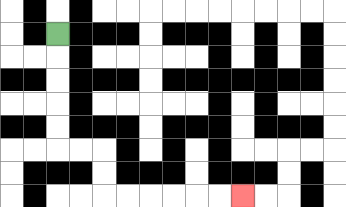{'start': '[2, 1]', 'end': '[10, 8]', 'path_directions': 'D,D,D,D,D,R,R,D,D,R,R,R,R,R,R', 'path_coordinates': '[[2, 1], [2, 2], [2, 3], [2, 4], [2, 5], [2, 6], [3, 6], [4, 6], [4, 7], [4, 8], [5, 8], [6, 8], [7, 8], [8, 8], [9, 8], [10, 8]]'}